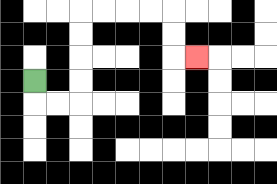{'start': '[1, 3]', 'end': '[8, 2]', 'path_directions': 'D,R,R,U,U,U,U,R,R,R,R,D,D,R', 'path_coordinates': '[[1, 3], [1, 4], [2, 4], [3, 4], [3, 3], [3, 2], [3, 1], [3, 0], [4, 0], [5, 0], [6, 0], [7, 0], [7, 1], [7, 2], [8, 2]]'}